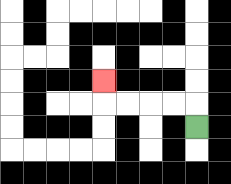{'start': '[8, 5]', 'end': '[4, 3]', 'path_directions': 'U,L,L,L,L,U', 'path_coordinates': '[[8, 5], [8, 4], [7, 4], [6, 4], [5, 4], [4, 4], [4, 3]]'}